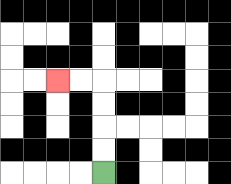{'start': '[4, 7]', 'end': '[2, 3]', 'path_directions': 'U,U,U,U,L,L', 'path_coordinates': '[[4, 7], [4, 6], [4, 5], [4, 4], [4, 3], [3, 3], [2, 3]]'}